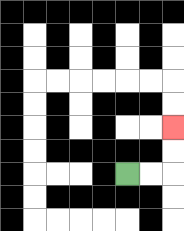{'start': '[5, 7]', 'end': '[7, 5]', 'path_directions': 'R,R,U,U', 'path_coordinates': '[[5, 7], [6, 7], [7, 7], [7, 6], [7, 5]]'}